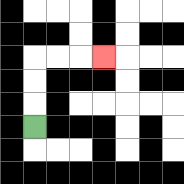{'start': '[1, 5]', 'end': '[4, 2]', 'path_directions': 'U,U,U,R,R,R', 'path_coordinates': '[[1, 5], [1, 4], [1, 3], [1, 2], [2, 2], [3, 2], [4, 2]]'}